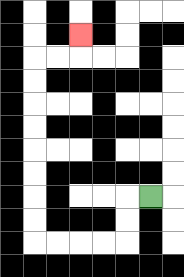{'start': '[6, 8]', 'end': '[3, 1]', 'path_directions': 'L,D,D,L,L,L,L,U,U,U,U,U,U,U,U,R,R,U', 'path_coordinates': '[[6, 8], [5, 8], [5, 9], [5, 10], [4, 10], [3, 10], [2, 10], [1, 10], [1, 9], [1, 8], [1, 7], [1, 6], [1, 5], [1, 4], [1, 3], [1, 2], [2, 2], [3, 2], [3, 1]]'}